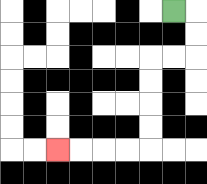{'start': '[7, 0]', 'end': '[2, 6]', 'path_directions': 'R,D,D,L,L,D,D,D,D,L,L,L,L', 'path_coordinates': '[[7, 0], [8, 0], [8, 1], [8, 2], [7, 2], [6, 2], [6, 3], [6, 4], [6, 5], [6, 6], [5, 6], [4, 6], [3, 6], [2, 6]]'}